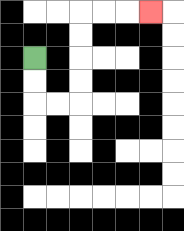{'start': '[1, 2]', 'end': '[6, 0]', 'path_directions': 'D,D,R,R,U,U,U,U,R,R,R', 'path_coordinates': '[[1, 2], [1, 3], [1, 4], [2, 4], [3, 4], [3, 3], [3, 2], [3, 1], [3, 0], [4, 0], [5, 0], [6, 0]]'}